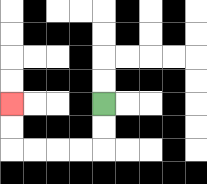{'start': '[4, 4]', 'end': '[0, 4]', 'path_directions': 'D,D,L,L,L,L,U,U', 'path_coordinates': '[[4, 4], [4, 5], [4, 6], [3, 6], [2, 6], [1, 6], [0, 6], [0, 5], [0, 4]]'}